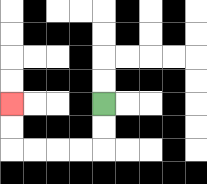{'start': '[4, 4]', 'end': '[0, 4]', 'path_directions': 'D,D,L,L,L,L,U,U', 'path_coordinates': '[[4, 4], [4, 5], [4, 6], [3, 6], [2, 6], [1, 6], [0, 6], [0, 5], [0, 4]]'}